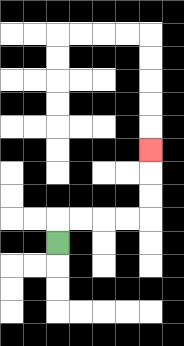{'start': '[2, 10]', 'end': '[6, 6]', 'path_directions': 'U,R,R,R,R,U,U,U', 'path_coordinates': '[[2, 10], [2, 9], [3, 9], [4, 9], [5, 9], [6, 9], [6, 8], [6, 7], [6, 6]]'}